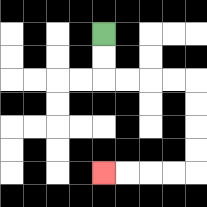{'start': '[4, 1]', 'end': '[4, 7]', 'path_directions': 'D,D,R,R,R,R,D,D,D,D,L,L,L,L', 'path_coordinates': '[[4, 1], [4, 2], [4, 3], [5, 3], [6, 3], [7, 3], [8, 3], [8, 4], [8, 5], [8, 6], [8, 7], [7, 7], [6, 7], [5, 7], [4, 7]]'}